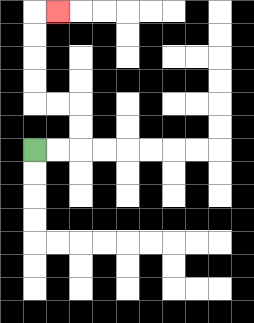{'start': '[1, 6]', 'end': '[2, 0]', 'path_directions': 'R,R,U,U,L,L,U,U,U,U,R', 'path_coordinates': '[[1, 6], [2, 6], [3, 6], [3, 5], [3, 4], [2, 4], [1, 4], [1, 3], [1, 2], [1, 1], [1, 0], [2, 0]]'}